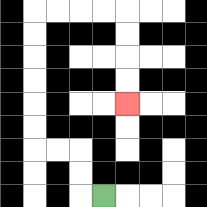{'start': '[4, 8]', 'end': '[5, 4]', 'path_directions': 'L,U,U,L,L,U,U,U,U,U,U,R,R,R,R,D,D,D,D', 'path_coordinates': '[[4, 8], [3, 8], [3, 7], [3, 6], [2, 6], [1, 6], [1, 5], [1, 4], [1, 3], [1, 2], [1, 1], [1, 0], [2, 0], [3, 0], [4, 0], [5, 0], [5, 1], [5, 2], [5, 3], [5, 4]]'}